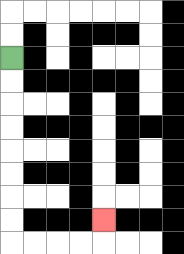{'start': '[0, 2]', 'end': '[4, 9]', 'path_directions': 'D,D,D,D,D,D,D,D,R,R,R,R,U', 'path_coordinates': '[[0, 2], [0, 3], [0, 4], [0, 5], [0, 6], [0, 7], [0, 8], [0, 9], [0, 10], [1, 10], [2, 10], [3, 10], [4, 10], [4, 9]]'}